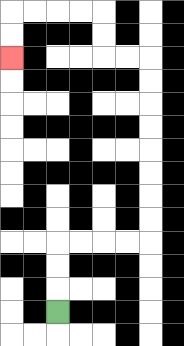{'start': '[2, 13]', 'end': '[0, 2]', 'path_directions': 'U,U,U,R,R,R,R,U,U,U,U,U,U,U,U,L,L,U,U,L,L,L,L,D,D', 'path_coordinates': '[[2, 13], [2, 12], [2, 11], [2, 10], [3, 10], [4, 10], [5, 10], [6, 10], [6, 9], [6, 8], [6, 7], [6, 6], [6, 5], [6, 4], [6, 3], [6, 2], [5, 2], [4, 2], [4, 1], [4, 0], [3, 0], [2, 0], [1, 0], [0, 0], [0, 1], [0, 2]]'}